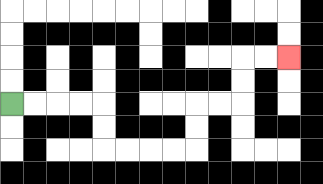{'start': '[0, 4]', 'end': '[12, 2]', 'path_directions': 'R,R,R,R,D,D,R,R,R,R,U,U,R,R,U,U,R,R', 'path_coordinates': '[[0, 4], [1, 4], [2, 4], [3, 4], [4, 4], [4, 5], [4, 6], [5, 6], [6, 6], [7, 6], [8, 6], [8, 5], [8, 4], [9, 4], [10, 4], [10, 3], [10, 2], [11, 2], [12, 2]]'}